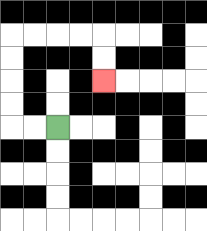{'start': '[2, 5]', 'end': '[4, 3]', 'path_directions': 'L,L,U,U,U,U,R,R,R,R,D,D', 'path_coordinates': '[[2, 5], [1, 5], [0, 5], [0, 4], [0, 3], [0, 2], [0, 1], [1, 1], [2, 1], [3, 1], [4, 1], [4, 2], [4, 3]]'}